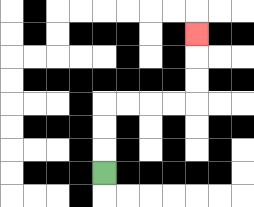{'start': '[4, 7]', 'end': '[8, 1]', 'path_directions': 'U,U,U,R,R,R,R,U,U,U', 'path_coordinates': '[[4, 7], [4, 6], [4, 5], [4, 4], [5, 4], [6, 4], [7, 4], [8, 4], [8, 3], [8, 2], [8, 1]]'}